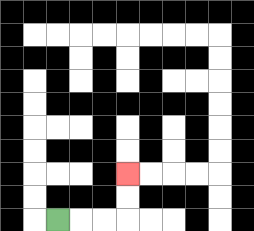{'start': '[2, 9]', 'end': '[5, 7]', 'path_directions': 'R,R,R,U,U', 'path_coordinates': '[[2, 9], [3, 9], [4, 9], [5, 9], [5, 8], [5, 7]]'}